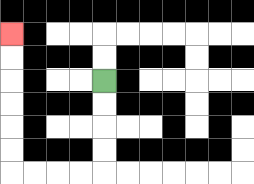{'start': '[4, 3]', 'end': '[0, 1]', 'path_directions': 'D,D,D,D,L,L,L,L,U,U,U,U,U,U', 'path_coordinates': '[[4, 3], [4, 4], [4, 5], [4, 6], [4, 7], [3, 7], [2, 7], [1, 7], [0, 7], [0, 6], [0, 5], [0, 4], [0, 3], [0, 2], [0, 1]]'}